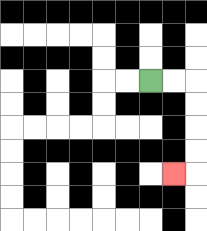{'start': '[6, 3]', 'end': '[7, 7]', 'path_directions': 'R,R,D,D,D,D,L', 'path_coordinates': '[[6, 3], [7, 3], [8, 3], [8, 4], [8, 5], [8, 6], [8, 7], [7, 7]]'}